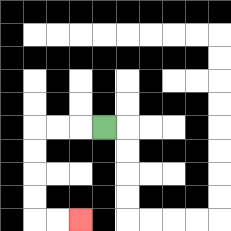{'start': '[4, 5]', 'end': '[3, 9]', 'path_directions': 'L,L,L,D,D,D,D,R,R', 'path_coordinates': '[[4, 5], [3, 5], [2, 5], [1, 5], [1, 6], [1, 7], [1, 8], [1, 9], [2, 9], [3, 9]]'}